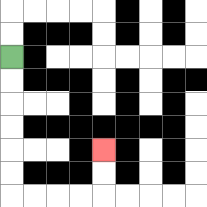{'start': '[0, 2]', 'end': '[4, 6]', 'path_directions': 'D,D,D,D,D,D,R,R,R,R,U,U', 'path_coordinates': '[[0, 2], [0, 3], [0, 4], [0, 5], [0, 6], [0, 7], [0, 8], [1, 8], [2, 8], [3, 8], [4, 8], [4, 7], [4, 6]]'}